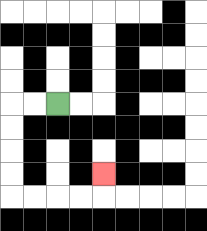{'start': '[2, 4]', 'end': '[4, 7]', 'path_directions': 'L,L,D,D,D,D,R,R,R,R,U', 'path_coordinates': '[[2, 4], [1, 4], [0, 4], [0, 5], [0, 6], [0, 7], [0, 8], [1, 8], [2, 8], [3, 8], [4, 8], [4, 7]]'}